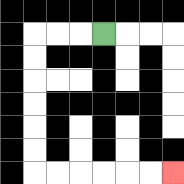{'start': '[4, 1]', 'end': '[7, 7]', 'path_directions': 'L,L,L,D,D,D,D,D,D,R,R,R,R,R,R', 'path_coordinates': '[[4, 1], [3, 1], [2, 1], [1, 1], [1, 2], [1, 3], [1, 4], [1, 5], [1, 6], [1, 7], [2, 7], [3, 7], [4, 7], [5, 7], [6, 7], [7, 7]]'}